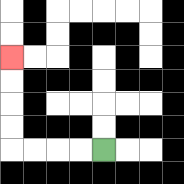{'start': '[4, 6]', 'end': '[0, 2]', 'path_directions': 'L,L,L,L,U,U,U,U', 'path_coordinates': '[[4, 6], [3, 6], [2, 6], [1, 6], [0, 6], [0, 5], [0, 4], [0, 3], [0, 2]]'}